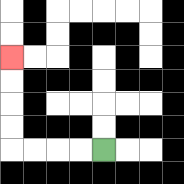{'start': '[4, 6]', 'end': '[0, 2]', 'path_directions': 'L,L,L,L,U,U,U,U', 'path_coordinates': '[[4, 6], [3, 6], [2, 6], [1, 6], [0, 6], [0, 5], [0, 4], [0, 3], [0, 2]]'}